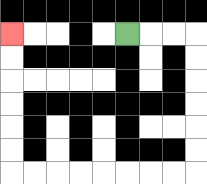{'start': '[5, 1]', 'end': '[0, 1]', 'path_directions': 'R,R,R,D,D,D,D,D,D,L,L,L,L,L,L,L,L,U,U,U,U,U,U', 'path_coordinates': '[[5, 1], [6, 1], [7, 1], [8, 1], [8, 2], [8, 3], [8, 4], [8, 5], [8, 6], [8, 7], [7, 7], [6, 7], [5, 7], [4, 7], [3, 7], [2, 7], [1, 7], [0, 7], [0, 6], [0, 5], [0, 4], [0, 3], [0, 2], [0, 1]]'}